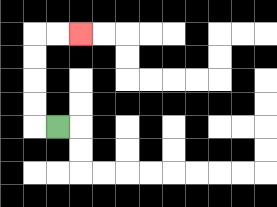{'start': '[2, 5]', 'end': '[3, 1]', 'path_directions': 'L,U,U,U,U,R,R', 'path_coordinates': '[[2, 5], [1, 5], [1, 4], [1, 3], [1, 2], [1, 1], [2, 1], [3, 1]]'}